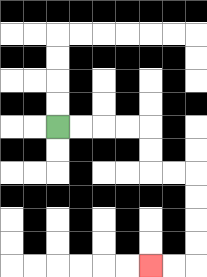{'start': '[2, 5]', 'end': '[6, 11]', 'path_directions': 'R,R,R,R,D,D,R,R,D,D,D,D,L,L', 'path_coordinates': '[[2, 5], [3, 5], [4, 5], [5, 5], [6, 5], [6, 6], [6, 7], [7, 7], [8, 7], [8, 8], [8, 9], [8, 10], [8, 11], [7, 11], [6, 11]]'}